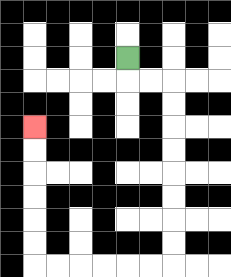{'start': '[5, 2]', 'end': '[1, 5]', 'path_directions': 'D,R,R,D,D,D,D,D,D,D,D,L,L,L,L,L,L,U,U,U,U,U,U', 'path_coordinates': '[[5, 2], [5, 3], [6, 3], [7, 3], [7, 4], [7, 5], [7, 6], [7, 7], [7, 8], [7, 9], [7, 10], [7, 11], [6, 11], [5, 11], [4, 11], [3, 11], [2, 11], [1, 11], [1, 10], [1, 9], [1, 8], [1, 7], [1, 6], [1, 5]]'}